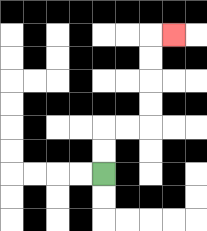{'start': '[4, 7]', 'end': '[7, 1]', 'path_directions': 'U,U,R,R,U,U,U,U,R', 'path_coordinates': '[[4, 7], [4, 6], [4, 5], [5, 5], [6, 5], [6, 4], [6, 3], [6, 2], [6, 1], [7, 1]]'}